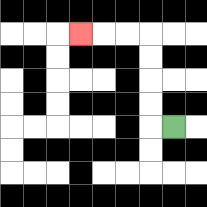{'start': '[7, 5]', 'end': '[3, 1]', 'path_directions': 'L,U,U,U,U,L,L,L', 'path_coordinates': '[[7, 5], [6, 5], [6, 4], [6, 3], [6, 2], [6, 1], [5, 1], [4, 1], [3, 1]]'}